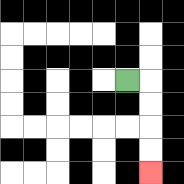{'start': '[5, 3]', 'end': '[6, 7]', 'path_directions': 'R,D,D,D,D', 'path_coordinates': '[[5, 3], [6, 3], [6, 4], [6, 5], [6, 6], [6, 7]]'}